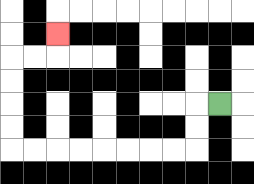{'start': '[9, 4]', 'end': '[2, 1]', 'path_directions': 'L,D,D,L,L,L,L,L,L,L,L,U,U,U,U,R,R,U', 'path_coordinates': '[[9, 4], [8, 4], [8, 5], [8, 6], [7, 6], [6, 6], [5, 6], [4, 6], [3, 6], [2, 6], [1, 6], [0, 6], [0, 5], [0, 4], [0, 3], [0, 2], [1, 2], [2, 2], [2, 1]]'}